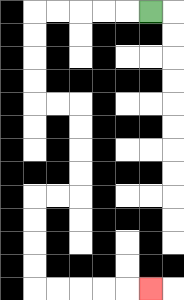{'start': '[6, 0]', 'end': '[6, 12]', 'path_directions': 'L,L,L,L,L,D,D,D,D,R,R,D,D,D,D,L,L,D,D,D,D,R,R,R,R,R', 'path_coordinates': '[[6, 0], [5, 0], [4, 0], [3, 0], [2, 0], [1, 0], [1, 1], [1, 2], [1, 3], [1, 4], [2, 4], [3, 4], [3, 5], [3, 6], [3, 7], [3, 8], [2, 8], [1, 8], [1, 9], [1, 10], [1, 11], [1, 12], [2, 12], [3, 12], [4, 12], [5, 12], [6, 12]]'}